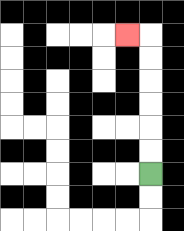{'start': '[6, 7]', 'end': '[5, 1]', 'path_directions': 'U,U,U,U,U,U,L', 'path_coordinates': '[[6, 7], [6, 6], [6, 5], [6, 4], [6, 3], [6, 2], [6, 1], [5, 1]]'}